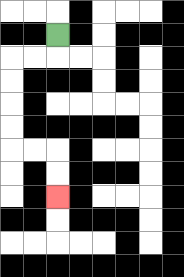{'start': '[2, 1]', 'end': '[2, 8]', 'path_directions': 'D,L,L,D,D,D,D,R,R,D,D', 'path_coordinates': '[[2, 1], [2, 2], [1, 2], [0, 2], [0, 3], [0, 4], [0, 5], [0, 6], [1, 6], [2, 6], [2, 7], [2, 8]]'}